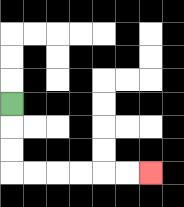{'start': '[0, 4]', 'end': '[6, 7]', 'path_directions': 'D,D,D,R,R,R,R,R,R', 'path_coordinates': '[[0, 4], [0, 5], [0, 6], [0, 7], [1, 7], [2, 7], [3, 7], [4, 7], [5, 7], [6, 7]]'}